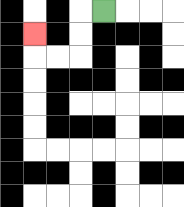{'start': '[4, 0]', 'end': '[1, 1]', 'path_directions': 'L,D,D,L,L,U', 'path_coordinates': '[[4, 0], [3, 0], [3, 1], [3, 2], [2, 2], [1, 2], [1, 1]]'}